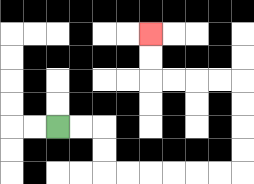{'start': '[2, 5]', 'end': '[6, 1]', 'path_directions': 'R,R,D,D,R,R,R,R,R,R,U,U,U,U,L,L,L,L,U,U', 'path_coordinates': '[[2, 5], [3, 5], [4, 5], [4, 6], [4, 7], [5, 7], [6, 7], [7, 7], [8, 7], [9, 7], [10, 7], [10, 6], [10, 5], [10, 4], [10, 3], [9, 3], [8, 3], [7, 3], [6, 3], [6, 2], [6, 1]]'}